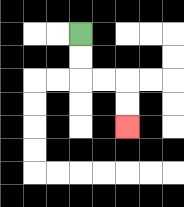{'start': '[3, 1]', 'end': '[5, 5]', 'path_directions': 'D,D,R,R,D,D', 'path_coordinates': '[[3, 1], [3, 2], [3, 3], [4, 3], [5, 3], [5, 4], [5, 5]]'}